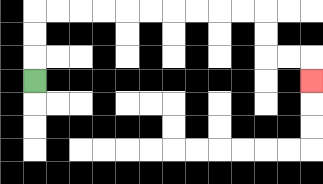{'start': '[1, 3]', 'end': '[13, 3]', 'path_directions': 'U,U,U,R,R,R,R,R,R,R,R,R,R,D,D,R,R,D', 'path_coordinates': '[[1, 3], [1, 2], [1, 1], [1, 0], [2, 0], [3, 0], [4, 0], [5, 0], [6, 0], [7, 0], [8, 0], [9, 0], [10, 0], [11, 0], [11, 1], [11, 2], [12, 2], [13, 2], [13, 3]]'}